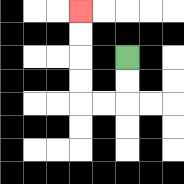{'start': '[5, 2]', 'end': '[3, 0]', 'path_directions': 'D,D,L,L,U,U,U,U', 'path_coordinates': '[[5, 2], [5, 3], [5, 4], [4, 4], [3, 4], [3, 3], [3, 2], [3, 1], [3, 0]]'}